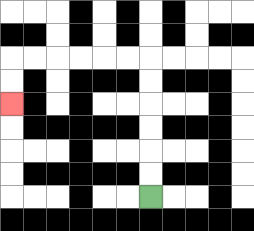{'start': '[6, 8]', 'end': '[0, 4]', 'path_directions': 'U,U,U,U,U,U,L,L,L,L,L,L,D,D', 'path_coordinates': '[[6, 8], [6, 7], [6, 6], [6, 5], [6, 4], [6, 3], [6, 2], [5, 2], [4, 2], [3, 2], [2, 2], [1, 2], [0, 2], [0, 3], [0, 4]]'}